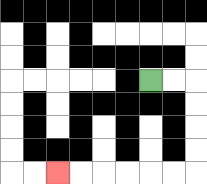{'start': '[6, 3]', 'end': '[2, 7]', 'path_directions': 'R,R,D,D,D,D,L,L,L,L,L,L', 'path_coordinates': '[[6, 3], [7, 3], [8, 3], [8, 4], [8, 5], [8, 6], [8, 7], [7, 7], [6, 7], [5, 7], [4, 7], [3, 7], [2, 7]]'}